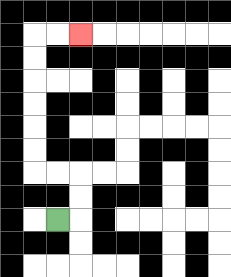{'start': '[2, 9]', 'end': '[3, 1]', 'path_directions': 'R,U,U,L,L,U,U,U,U,U,U,R,R', 'path_coordinates': '[[2, 9], [3, 9], [3, 8], [3, 7], [2, 7], [1, 7], [1, 6], [1, 5], [1, 4], [1, 3], [1, 2], [1, 1], [2, 1], [3, 1]]'}